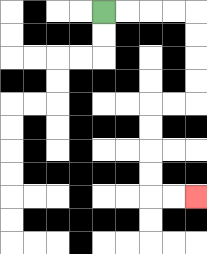{'start': '[4, 0]', 'end': '[8, 8]', 'path_directions': 'R,R,R,R,D,D,D,D,L,L,D,D,D,D,R,R', 'path_coordinates': '[[4, 0], [5, 0], [6, 0], [7, 0], [8, 0], [8, 1], [8, 2], [8, 3], [8, 4], [7, 4], [6, 4], [6, 5], [6, 6], [6, 7], [6, 8], [7, 8], [8, 8]]'}